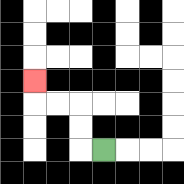{'start': '[4, 6]', 'end': '[1, 3]', 'path_directions': 'L,U,U,L,L,U', 'path_coordinates': '[[4, 6], [3, 6], [3, 5], [3, 4], [2, 4], [1, 4], [1, 3]]'}